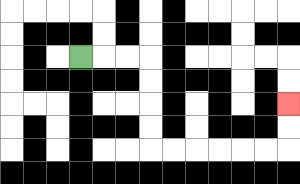{'start': '[3, 2]', 'end': '[12, 4]', 'path_directions': 'R,R,R,D,D,D,D,R,R,R,R,R,R,U,U', 'path_coordinates': '[[3, 2], [4, 2], [5, 2], [6, 2], [6, 3], [6, 4], [6, 5], [6, 6], [7, 6], [8, 6], [9, 6], [10, 6], [11, 6], [12, 6], [12, 5], [12, 4]]'}